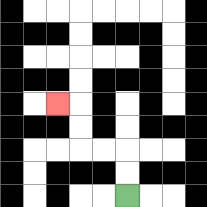{'start': '[5, 8]', 'end': '[2, 4]', 'path_directions': 'U,U,L,L,U,U,L', 'path_coordinates': '[[5, 8], [5, 7], [5, 6], [4, 6], [3, 6], [3, 5], [3, 4], [2, 4]]'}